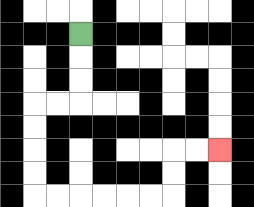{'start': '[3, 1]', 'end': '[9, 6]', 'path_directions': 'D,D,D,L,L,D,D,D,D,R,R,R,R,R,R,U,U,R,R', 'path_coordinates': '[[3, 1], [3, 2], [3, 3], [3, 4], [2, 4], [1, 4], [1, 5], [1, 6], [1, 7], [1, 8], [2, 8], [3, 8], [4, 8], [5, 8], [6, 8], [7, 8], [7, 7], [7, 6], [8, 6], [9, 6]]'}